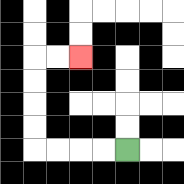{'start': '[5, 6]', 'end': '[3, 2]', 'path_directions': 'L,L,L,L,U,U,U,U,R,R', 'path_coordinates': '[[5, 6], [4, 6], [3, 6], [2, 6], [1, 6], [1, 5], [1, 4], [1, 3], [1, 2], [2, 2], [3, 2]]'}